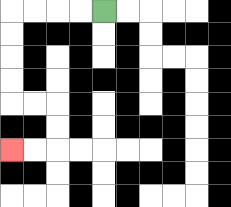{'start': '[4, 0]', 'end': '[0, 6]', 'path_directions': 'L,L,L,L,D,D,D,D,R,R,D,D,L,L', 'path_coordinates': '[[4, 0], [3, 0], [2, 0], [1, 0], [0, 0], [0, 1], [0, 2], [0, 3], [0, 4], [1, 4], [2, 4], [2, 5], [2, 6], [1, 6], [0, 6]]'}